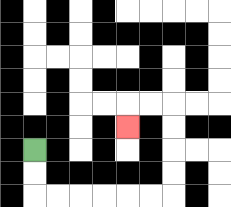{'start': '[1, 6]', 'end': '[5, 5]', 'path_directions': 'D,D,R,R,R,R,R,R,U,U,U,U,L,L,D', 'path_coordinates': '[[1, 6], [1, 7], [1, 8], [2, 8], [3, 8], [4, 8], [5, 8], [6, 8], [7, 8], [7, 7], [7, 6], [7, 5], [7, 4], [6, 4], [5, 4], [5, 5]]'}